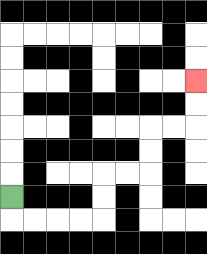{'start': '[0, 8]', 'end': '[8, 3]', 'path_directions': 'D,R,R,R,R,U,U,R,R,U,U,R,R,U,U', 'path_coordinates': '[[0, 8], [0, 9], [1, 9], [2, 9], [3, 9], [4, 9], [4, 8], [4, 7], [5, 7], [6, 7], [6, 6], [6, 5], [7, 5], [8, 5], [8, 4], [8, 3]]'}